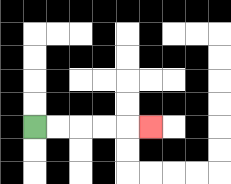{'start': '[1, 5]', 'end': '[6, 5]', 'path_directions': 'R,R,R,R,R', 'path_coordinates': '[[1, 5], [2, 5], [3, 5], [4, 5], [5, 5], [6, 5]]'}